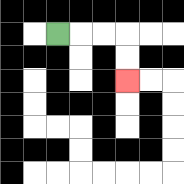{'start': '[2, 1]', 'end': '[5, 3]', 'path_directions': 'R,R,R,D,D', 'path_coordinates': '[[2, 1], [3, 1], [4, 1], [5, 1], [5, 2], [5, 3]]'}